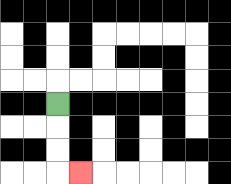{'start': '[2, 4]', 'end': '[3, 7]', 'path_directions': 'D,D,D,R', 'path_coordinates': '[[2, 4], [2, 5], [2, 6], [2, 7], [3, 7]]'}